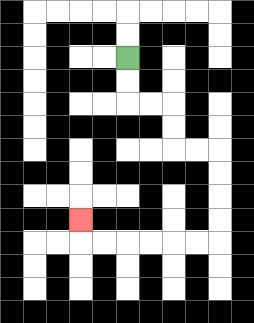{'start': '[5, 2]', 'end': '[3, 9]', 'path_directions': 'D,D,R,R,D,D,R,R,D,D,D,D,L,L,L,L,L,L,U', 'path_coordinates': '[[5, 2], [5, 3], [5, 4], [6, 4], [7, 4], [7, 5], [7, 6], [8, 6], [9, 6], [9, 7], [9, 8], [9, 9], [9, 10], [8, 10], [7, 10], [6, 10], [5, 10], [4, 10], [3, 10], [3, 9]]'}